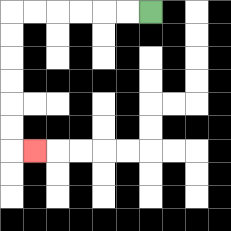{'start': '[6, 0]', 'end': '[1, 6]', 'path_directions': 'L,L,L,L,L,L,D,D,D,D,D,D,R', 'path_coordinates': '[[6, 0], [5, 0], [4, 0], [3, 0], [2, 0], [1, 0], [0, 0], [0, 1], [0, 2], [0, 3], [0, 4], [0, 5], [0, 6], [1, 6]]'}